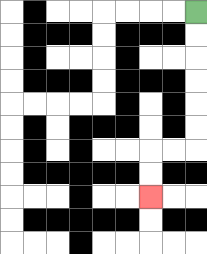{'start': '[8, 0]', 'end': '[6, 8]', 'path_directions': 'D,D,D,D,D,D,L,L,D,D', 'path_coordinates': '[[8, 0], [8, 1], [8, 2], [8, 3], [8, 4], [8, 5], [8, 6], [7, 6], [6, 6], [6, 7], [6, 8]]'}